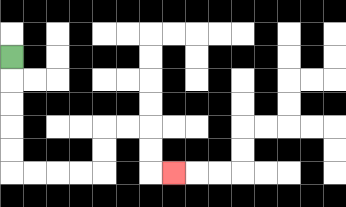{'start': '[0, 2]', 'end': '[7, 7]', 'path_directions': 'D,D,D,D,D,R,R,R,R,U,U,R,R,D,D,R', 'path_coordinates': '[[0, 2], [0, 3], [0, 4], [0, 5], [0, 6], [0, 7], [1, 7], [2, 7], [3, 7], [4, 7], [4, 6], [4, 5], [5, 5], [6, 5], [6, 6], [6, 7], [7, 7]]'}